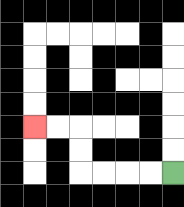{'start': '[7, 7]', 'end': '[1, 5]', 'path_directions': 'L,L,L,L,U,U,L,L', 'path_coordinates': '[[7, 7], [6, 7], [5, 7], [4, 7], [3, 7], [3, 6], [3, 5], [2, 5], [1, 5]]'}